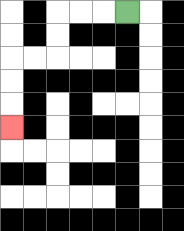{'start': '[5, 0]', 'end': '[0, 5]', 'path_directions': 'L,L,L,D,D,L,L,D,D,D', 'path_coordinates': '[[5, 0], [4, 0], [3, 0], [2, 0], [2, 1], [2, 2], [1, 2], [0, 2], [0, 3], [0, 4], [0, 5]]'}